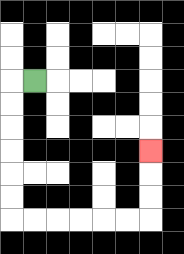{'start': '[1, 3]', 'end': '[6, 6]', 'path_directions': 'L,D,D,D,D,D,D,R,R,R,R,R,R,U,U,U', 'path_coordinates': '[[1, 3], [0, 3], [0, 4], [0, 5], [0, 6], [0, 7], [0, 8], [0, 9], [1, 9], [2, 9], [3, 9], [4, 9], [5, 9], [6, 9], [6, 8], [6, 7], [6, 6]]'}